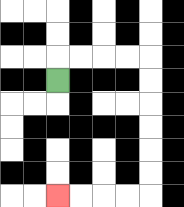{'start': '[2, 3]', 'end': '[2, 8]', 'path_directions': 'U,R,R,R,R,D,D,D,D,D,D,L,L,L,L', 'path_coordinates': '[[2, 3], [2, 2], [3, 2], [4, 2], [5, 2], [6, 2], [6, 3], [6, 4], [6, 5], [6, 6], [6, 7], [6, 8], [5, 8], [4, 8], [3, 8], [2, 8]]'}